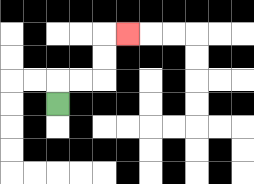{'start': '[2, 4]', 'end': '[5, 1]', 'path_directions': 'U,R,R,U,U,R', 'path_coordinates': '[[2, 4], [2, 3], [3, 3], [4, 3], [4, 2], [4, 1], [5, 1]]'}